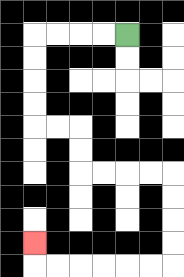{'start': '[5, 1]', 'end': '[1, 10]', 'path_directions': 'L,L,L,L,D,D,D,D,R,R,D,D,R,R,R,R,D,D,D,D,L,L,L,L,L,L,U', 'path_coordinates': '[[5, 1], [4, 1], [3, 1], [2, 1], [1, 1], [1, 2], [1, 3], [1, 4], [1, 5], [2, 5], [3, 5], [3, 6], [3, 7], [4, 7], [5, 7], [6, 7], [7, 7], [7, 8], [7, 9], [7, 10], [7, 11], [6, 11], [5, 11], [4, 11], [3, 11], [2, 11], [1, 11], [1, 10]]'}